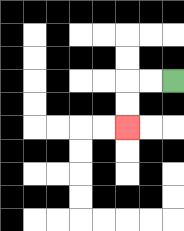{'start': '[7, 3]', 'end': '[5, 5]', 'path_directions': 'L,L,D,D', 'path_coordinates': '[[7, 3], [6, 3], [5, 3], [5, 4], [5, 5]]'}